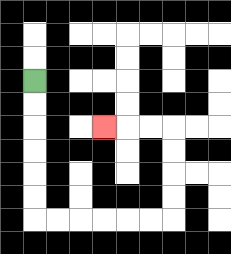{'start': '[1, 3]', 'end': '[4, 5]', 'path_directions': 'D,D,D,D,D,D,R,R,R,R,R,R,U,U,U,U,L,L,L', 'path_coordinates': '[[1, 3], [1, 4], [1, 5], [1, 6], [1, 7], [1, 8], [1, 9], [2, 9], [3, 9], [4, 9], [5, 9], [6, 9], [7, 9], [7, 8], [7, 7], [7, 6], [7, 5], [6, 5], [5, 5], [4, 5]]'}